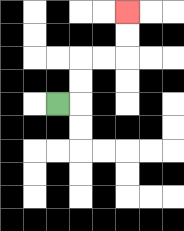{'start': '[2, 4]', 'end': '[5, 0]', 'path_directions': 'R,U,U,R,R,U,U', 'path_coordinates': '[[2, 4], [3, 4], [3, 3], [3, 2], [4, 2], [5, 2], [5, 1], [5, 0]]'}